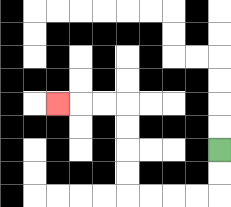{'start': '[9, 6]', 'end': '[2, 4]', 'path_directions': 'D,D,L,L,L,L,U,U,U,U,L,L,L', 'path_coordinates': '[[9, 6], [9, 7], [9, 8], [8, 8], [7, 8], [6, 8], [5, 8], [5, 7], [5, 6], [5, 5], [5, 4], [4, 4], [3, 4], [2, 4]]'}